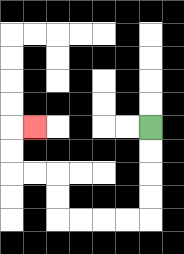{'start': '[6, 5]', 'end': '[1, 5]', 'path_directions': 'D,D,D,D,L,L,L,L,U,U,L,L,U,U,R', 'path_coordinates': '[[6, 5], [6, 6], [6, 7], [6, 8], [6, 9], [5, 9], [4, 9], [3, 9], [2, 9], [2, 8], [2, 7], [1, 7], [0, 7], [0, 6], [0, 5], [1, 5]]'}